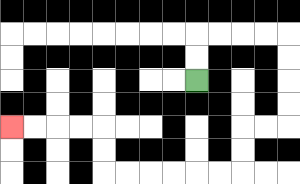{'start': '[8, 3]', 'end': '[0, 5]', 'path_directions': 'U,U,R,R,R,R,D,D,D,D,L,L,D,D,L,L,L,L,L,L,U,U,L,L,L,L', 'path_coordinates': '[[8, 3], [8, 2], [8, 1], [9, 1], [10, 1], [11, 1], [12, 1], [12, 2], [12, 3], [12, 4], [12, 5], [11, 5], [10, 5], [10, 6], [10, 7], [9, 7], [8, 7], [7, 7], [6, 7], [5, 7], [4, 7], [4, 6], [4, 5], [3, 5], [2, 5], [1, 5], [0, 5]]'}